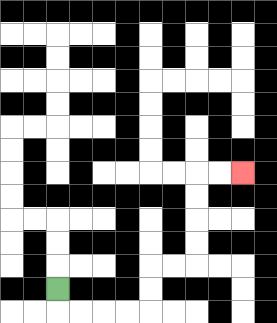{'start': '[2, 12]', 'end': '[10, 7]', 'path_directions': 'D,R,R,R,R,U,U,R,R,U,U,U,U,R,R', 'path_coordinates': '[[2, 12], [2, 13], [3, 13], [4, 13], [5, 13], [6, 13], [6, 12], [6, 11], [7, 11], [8, 11], [8, 10], [8, 9], [8, 8], [8, 7], [9, 7], [10, 7]]'}